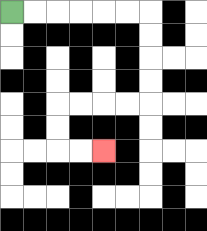{'start': '[0, 0]', 'end': '[4, 6]', 'path_directions': 'R,R,R,R,R,R,D,D,D,D,L,L,L,L,D,D,R,R', 'path_coordinates': '[[0, 0], [1, 0], [2, 0], [3, 0], [4, 0], [5, 0], [6, 0], [6, 1], [6, 2], [6, 3], [6, 4], [5, 4], [4, 4], [3, 4], [2, 4], [2, 5], [2, 6], [3, 6], [4, 6]]'}